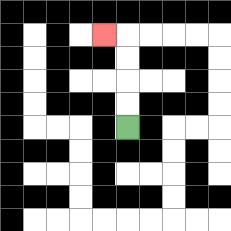{'start': '[5, 5]', 'end': '[4, 1]', 'path_directions': 'U,U,U,U,L', 'path_coordinates': '[[5, 5], [5, 4], [5, 3], [5, 2], [5, 1], [4, 1]]'}